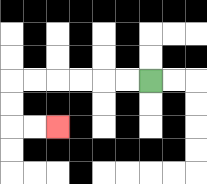{'start': '[6, 3]', 'end': '[2, 5]', 'path_directions': 'L,L,L,L,L,L,D,D,R,R', 'path_coordinates': '[[6, 3], [5, 3], [4, 3], [3, 3], [2, 3], [1, 3], [0, 3], [0, 4], [0, 5], [1, 5], [2, 5]]'}